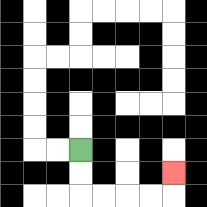{'start': '[3, 6]', 'end': '[7, 7]', 'path_directions': 'D,D,R,R,R,R,U', 'path_coordinates': '[[3, 6], [3, 7], [3, 8], [4, 8], [5, 8], [6, 8], [7, 8], [7, 7]]'}